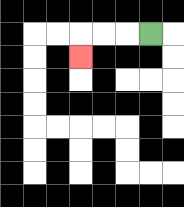{'start': '[6, 1]', 'end': '[3, 2]', 'path_directions': 'L,L,L,D', 'path_coordinates': '[[6, 1], [5, 1], [4, 1], [3, 1], [3, 2]]'}